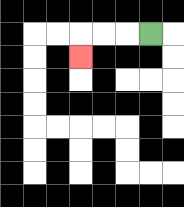{'start': '[6, 1]', 'end': '[3, 2]', 'path_directions': 'L,L,L,D', 'path_coordinates': '[[6, 1], [5, 1], [4, 1], [3, 1], [3, 2]]'}